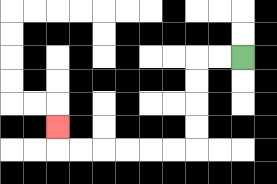{'start': '[10, 2]', 'end': '[2, 5]', 'path_directions': 'L,L,D,D,D,D,L,L,L,L,L,L,U', 'path_coordinates': '[[10, 2], [9, 2], [8, 2], [8, 3], [8, 4], [8, 5], [8, 6], [7, 6], [6, 6], [5, 6], [4, 6], [3, 6], [2, 6], [2, 5]]'}